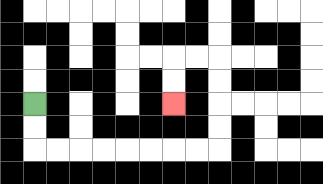{'start': '[1, 4]', 'end': '[7, 4]', 'path_directions': 'D,D,R,R,R,R,R,R,R,R,U,U,U,U,L,L,D,D', 'path_coordinates': '[[1, 4], [1, 5], [1, 6], [2, 6], [3, 6], [4, 6], [5, 6], [6, 6], [7, 6], [8, 6], [9, 6], [9, 5], [9, 4], [9, 3], [9, 2], [8, 2], [7, 2], [7, 3], [7, 4]]'}